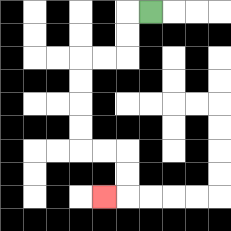{'start': '[6, 0]', 'end': '[4, 8]', 'path_directions': 'L,D,D,L,L,D,D,D,D,R,R,D,D,L', 'path_coordinates': '[[6, 0], [5, 0], [5, 1], [5, 2], [4, 2], [3, 2], [3, 3], [3, 4], [3, 5], [3, 6], [4, 6], [5, 6], [5, 7], [5, 8], [4, 8]]'}